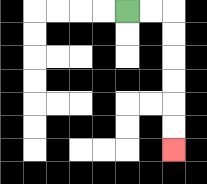{'start': '[5, 0]', 'end': '[7, 6]', 'path_directions': 'R,R,D,D,D,D,D,D', 'path_coordinates': '[[5, 0], [6, 0], [7, 0], [7, 1], [7, 2], [7, 3], [7, 4], [7, 5], [7, 6]]'}